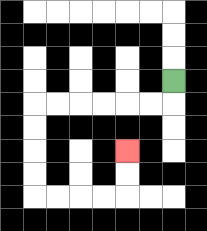{'start': '[7, 3]', 'end': '[5, 6]', 'path_directions': 'D,L,L,L,L,L,L,D,D,D,D,R,R,R,R,U,U', 'path_coordinates': '[[7, 3], [7, 4], [6, 4], [5, 4], [4, 4], [3, 4], [2, 4], [1, 4], [1, 5], [1, 6], [1, 7], [1, 8], [2, 8], [3, 8], [4, 8], [5, 8], [5, 7], [5, 6]]'}